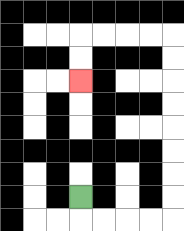{'start': '[3, 8]', 'end': '[3, 3]', 'path_directions': 'D,R,R,R,R,U,U,U,U,U,U,U,U,L,L,L,L,D,D', 'path_coordinates': '[[3, 8], [3, 9], [4, 9], [5, 9], [6, 9], [7, 9], [7, 8], [7, 7], [7, 6], [7, 5], [7, 4], [7, 3], [7, 2], [7, 1], [6, 1], [5, 1], [4, 1], [3, 1], [3, 2], [3, 3]]'}